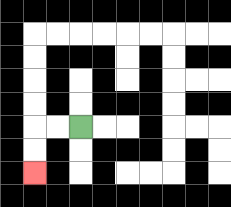{'start': '[3, 5]', 'end': '[1, 7]', 'path_directions': 'L,L,D,D', 'path_coordinates': '[[3, 5], [2, 5], [1, 5], [1, 6], [1, 7]]'}